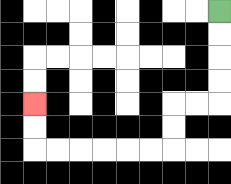{'start': '[9, 0]', 'end': '[1, 4]', 'path_directions': 'D,D,D,D,L,L,D,D,L,L,L,L,L,L,U,U', 'path_coordinates': '[[9, 0], [9, 1], [9, 2], [9, 3], [9, 4], [8, 4], [7, 4], [7, 5], [7, 6], [6, 6], [5, 6], [4, 6], [3, 6], [2, 6], [1, 6], [1, 5], [1, 4]]'}